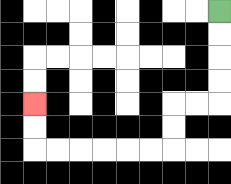{'start': '[9, 0]', 'end': '[1, 4]', 'path_directions': 'D,D,D,D,L,L,D,D,L,L,L,L,L,L,U,U', 'path_coordinates': '[[9, 0], [9, 1], [9, 2], [9, 3], [9, 4], [8, 4], [7, 4], [7, 5], [7, 6], [6, 6], [5, 6], [4, 6], [3, 6], [2, 6], [1, 6], [1, 5], [1, 4]]'}